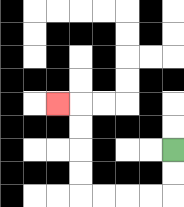{'start': '[7, 6]', 'end': '[2, 4]', 'path_directions': 'D,D,L,L,L,L,U,U,U,U,L', 'path_coordinates': '[[7, 6], [7, 7], [7, 8], [6, 8], [5, 8], [4, 8], [3, 8], [3, 7], [3, 6], [3, 5], [3, 4], [2, 4]]'}